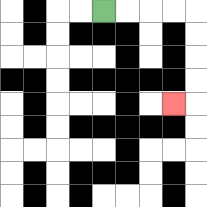{'start': '[4, 0]', 'end': '[7, 4]', 'path_directions': 'R,R,R,R,D,D,D,D,L', 'path_coordinates': '[[4, 0], [5, 0], [6, 0], [7, 0], [8, 0], [8, 1], [8, 2], [8, 3], [8, 4], [7, 4]]'}